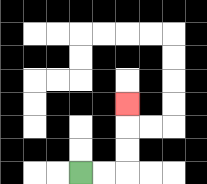{'start': '[3, 7]', 'end': '[5, 4]', 'path_directions': 'R,R,U,U,U', 'path_coordinates': '[[3, 7], [4, 7], [5, 7], [5, 6], [5, 5], [5, 4]]'}